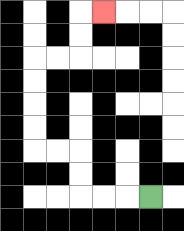{'start': '[6, 8]', 'end': '[4, 0]', 'path_directions': 'L,L,L,U,U,L,L,U,U,U,U,R,R,U,U,R', 'path_coordinates': '[[6, 8], [5, 8], [4, 8], [3, 8], [3, 7], [3, 6], [2, 6], [1, 6], [1, 5], [1, 4], [1, 3], [1, 2], [2, 2], [3, 2], [3, 1], [3, 0], [4, 0]]'}